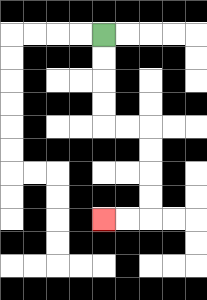{'start': '[4, 1]', 'end': '[4, 9]', 'path_directions': 'D,D,D,D,R,R,D,D,D,D,L,L', 'path_coordinates': '[[4, 1], [4, 2], [4, 3], [4, 4], [4, 5], [5, 5], [6, 5], [6, 6], [6, 7], [6, 8], [6, 9], [5, 9], [4, 9]]'}